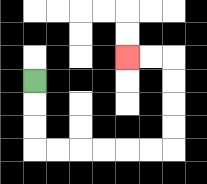{'start': '[1, 3]', 'end': '[5, 2]', 'path_directions': 'D,D,D,R,R,R,R,R,R,U,U,U,U,L,L', 'path_coordinates': '[[1, 3], [1, 4], [1, 5], [1, 6], [2, 6], [3, 6], [4, 6], [5, 6], [6, 6], [7, 6], [7, 5], [7, 4], [7, 3], [7, 2], [6, 2], [5, 2]]'}